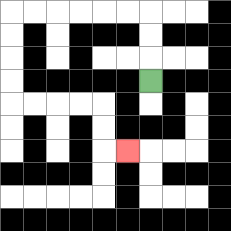{'start': '[6, 3]', 'end': '[5, 6]', 'path_directions': 'U,U,U,L,L,L,L,L,L,D,D,D,D,R,R,R,R,D,D,R', 'path_coordinates': '[[6, 3], [6, 2], [6, 1], [6, 0], [5, 0], [4, 0], [3, 0], [2, 0], [1, 0], [0, 0], [0, 1], [0, 2], [0, 3], [0, 4], [1, 4], [2, 4], [3, 4], [4, 4], [4, 5], [4, 6], [5, 6]]'}